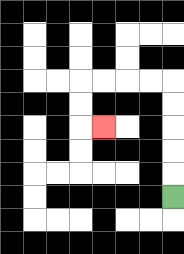{'start': '[7, 8]', 'end': '[4, 5]', 'path_directions': 'U,U,U,U,U,L,L,L,L,D,D,R', 'path_coordinates': '[[7, 8], [7, 7], [7, 6], [7, 5], [7, 4], [7, 3], [6, 3], [5, 3], [4, 3], [3, 3], [3, 4], [3, 5], [4, 5]]'}